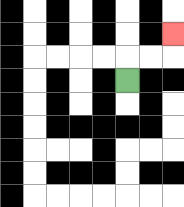{'start': '[5, 3]', 'end': '[7, 1]', 'path_directions': 'U,R,R,U', 'path_coordinates': '[[5, 3], [5, 2], [6, 2], [7, 2], [7, 1]]'}